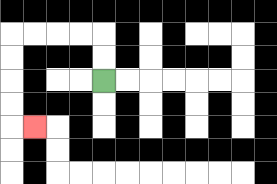{'start': '[4, 3]', 'end': '[1, 5]', 'path_directions': 'U,U,L,L,L,L,D,D,D,D,R', 'path_coordinates': '[[4, 3], [4, 2], [4, 1], [3, 1], [2, 1], [1, 1], [0, 1], [0, 2], [0, 3], [0, 4], [0, 5], [1, 5]]'}